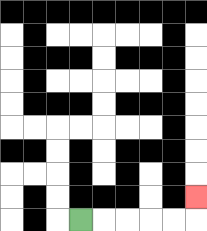{'start': '[3, 9]', 'end': '[8, 8]', 'path_directions': 'R,R,R,R,R,U', 'path_coordinates': '[[3, 9], [4, 9], [5, 9], [6, 9], [7, 9], [8, 9], [8, 8]]'}